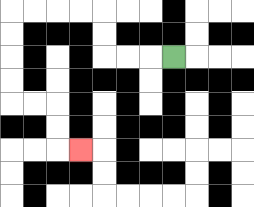{'start': '[7, 2]', 'end': '[3, 6]', 'path_directions': 'L,L,L,U,U,L,L,L,L,D,D,D,D,R,R,D,D,R', 'path_coordinates': '[[7, 2], [6, 2], [5, 2], [4, 2], [4, 1], [4, 0], [3, 0], [2, 0], [1, 0], [0, 0], [0, 1], [0, 2], [0, 3], [0, 4], [1, 4], [2, 4], [2, 5], [2, 6], [3, 6]]'}